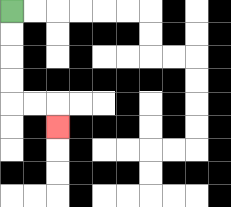{'start': '[0, 0]', 'end': '[2, 5]', 'path_directions': 'D,D,D,D,R,R,D', 'path_coordinates': '[[0, 0], [0, 1], [0, 2], [0, 3], [0, 4], [1, 4], [2, 4], [2, 5]]'}